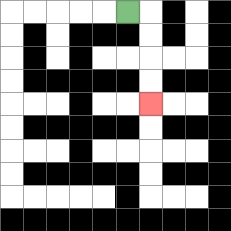{'start': '[5, 0]', 'end': '[6, 4]', 'path_directions': 'R,D,D,D,D', 'path_coordinates': '[[5, 0], [6, 0], [6, 1], [6, 2], [6, 3], [6, 4]]'}